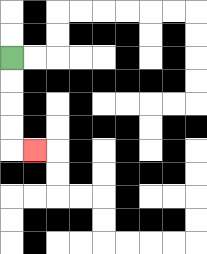{'start': '[0, 2]', 'end': '[1, 6]', 'path_directions': 'D,D,D,D,R', 'path_coordinates': '[[0, 2], [0, 3], [0, 4], [0, 5], [0, 6], [1, 6]]'}